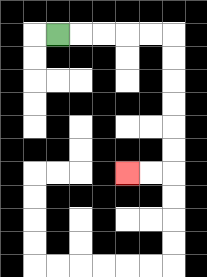{'start': '[2, 1]', 'end': '[5, 7]', 'path_directions': 'R,R,R,R,R,D,D,D,D,D,D,L,L', 'path_coordinates': '[[2, 1], [3, 1], [4, 1], [5, 1], [6, 1], [7, 1], [7, 2], [7, 3], [7, 4], [7, 5], [7, 6], [7, 7], [6, 7], [5, 7]]'}